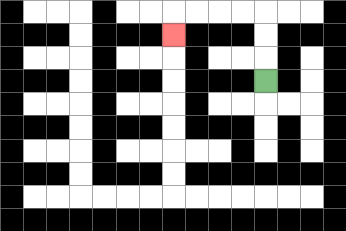{'start': '[11, 3]', 'end': '[7, 1]', 'path_directions': 'U,U,U,L,L,L,L,D', 'path_coordinates': '[[11, 3], [11, 2], [11, 1], [11, 0], [10, 0], [9, 0], [8, 0], [7, 0], [7, 1]]'}